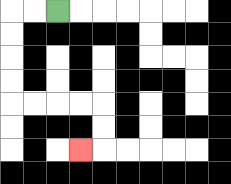{'start': '[2, 0]', 'end': '[3, 6]', 'path_directions': 'L,L,D,D,D,D,R,R,R,R,D,D,L', 'path_coordinates': '[[2, 0], [1, 0], [0, 0], [0, 1], [0, 2], [0, 3], [0, 4], [1, 4], [2, 4], [3, 4], [4, 4], [4, 5], [4, 6], [3, 6]]'}